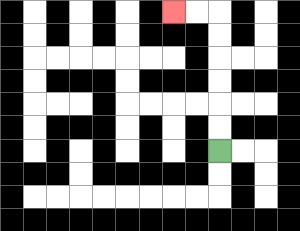{'start': '[9, 6]', 'end': '[7, 0]', 'path_directions': 'U,U,U,U,U,U,L,L', 'path_coordinates': '[[9, 6], [9, 5], [9, 4], [9, 3], [9, 2], [9, 1], [9, 0], [8, 0], [7, 0]]'}